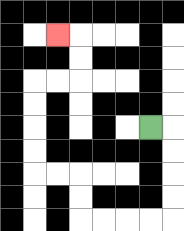{'start': '[6, 5]', 'end': '[2, 1]', 'path_directions': 'R,D,D,D,D,L,L,L,L,U,U,L,L,U,U,U,U,R,R,U,U,L', 'path_coordinates': '[[6, 5], [7, 5], [7, 6], [7, 7], [7, 8], [7, 9], [6, 9], [5, 9], [4, 9], [3, 9], [3, 8], [3, 7], [2, 7], [1, 7], [1, 6], [1, 5], [1, 4], [1, 3], [2, 3], [3, 3], [3, 2], [3, 1], [2, 1]]'}